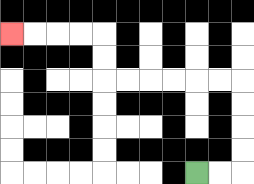{'start': '[8, 7]', 'end': '[0, 1]', 'path_directions': 'R,R,U,U,U,U,L,L,L,L,L,L,U,U,L,L,L,L', 'path_coordinates': '[[8, 7], [9, 7], [10, 7], [10, 6], [10, 5], [10, 4], [10, 3], [9, 3], [8, 3], [7, 3], [6, 3], [5, 3], [4, 3], [4, 2], [4, 1], [3, 1], [2, 1], [1, 1], [0, 1]]'}